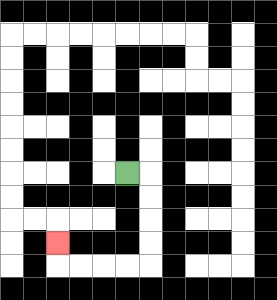{'start': '[5, 7]', 'end': '[2, 10]', 'path_directions': 'R,D,D,D,D,L,L,L,L,U', 'path_coordinates': '[[5, 7], [6, 7], [6, 8], [6, 9], [6, 10], [6, 11], [5, 11], [4, 11], [3, 11], [2, 11], [2, 10]]'}